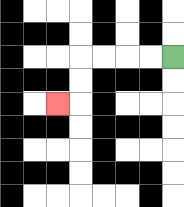{'start': '[7, 2]', 'end': '[2, 4]', 'path_directions': 'L,L,L,L,D,D,L', 'path_coordinates': '[[7, 2], [6, 2], [5, 2], [4, 2], [3, 2], [3, 3], [3, 4], [2, 4]]'}